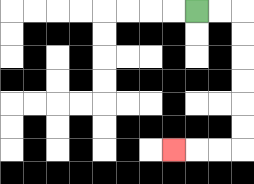{'start': '[8, 0]', 'end': '[7, 6]', 'path_directions': 'R,R,D,D,D,D,D,D,L,L,L', 'path_coordinates': '[[8, 0], [9, 0], [10, 0], [10, 1], [10, 2], [10, 3], [10, 4], [10, 5], [10, 6], [9, 6], [8, 6], [7, 6]]'}